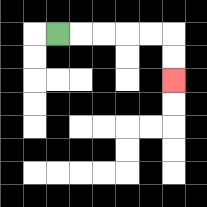{'start': '[2, 1]', 'end': '[7, 3]', 'path_directions': 'R,R,R,R,R,D,D', 'path_coordinates': '[[2, 1], [3, 1], [4, 1], [5, 1], [6, 1], [7, 1], [7, 2], [7, 3]]'}